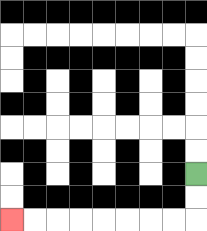{'start': '[8, 7]', 'end': '[0, 9]', 'path_directions': 'D,D,L,L,L,L,L,L,L,L', 'path_coordinates': '[[8, 7], [8, 8], [8, 9], [7, 9], [6, 9], [5, 9], [4, 9], [3, 9], [2, 9], [1, 9], [0, 9]]'}